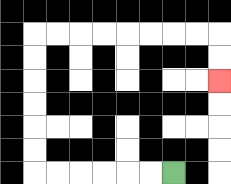{'start': '[7, 7]', 'end': '[9, 3]', 'path_directions': 'L,L,L,L,L,L,U,U,U,U,U,U,R,R,R,R,R,R,R,R,D,D', 'path_coordinates': '[[7, 7], [6, 7], [5, 7], [4, 7], [3, 7], [2, 7], [1, 7], [1, 6], [1, 5], [1, 4], [1, 3], [1, 2], [1, 1], [2, 1], [3, 1], [4, 1], [5, 1], [6, 1], [7, 1], [8, 1], [9, 1], [9, 2], [9, 3]]'}